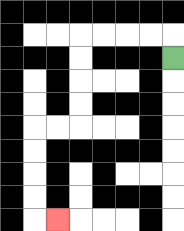{'start': '[7, 2]', 'end': '[2, 9]', 'path_directions': 'U,L,L,L,L,D,D,D,D,L,L,D,D,D,D,R', 'path_coordinates': '[[7, 2], [7, 1], [6, 1], [5, 1], [4, 1], [3, 1], [3, 2], [3, 3], [3, 4], [3, 5], [2, 5], [1, 5], [1, 6], [1, 7], [1, 8], [1, 9], [2, 9]]'}